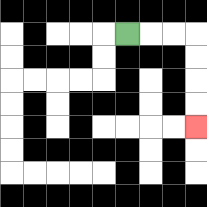{'start': '[5, 1]', 'end': '[8, 5]', 'path_directions': 'R,R,R,D,D,D,D', 'path_coordinates': '[[5, 1], [6, 1], [7, 1], [8, 1], [8, 2], [8, 3], [8, 4], [8, 5]]'}